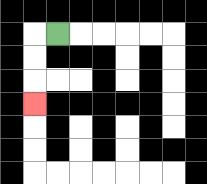{'start': '[2, 1]', 'end': '[1, 4]', 'path_directions': 'L,D,D,D', 'path_coordinates': '[[2, 1], [1, 1], [1, 2], [1, 3], [1, 4]]'}